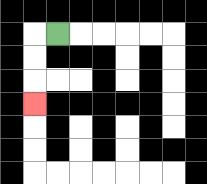{'start': '[2, 1]', 'end': '[1, 4]', 'path_directions': 'L,D,D,D', 'path_coordinates': '[[2, 1], [1, 1], [1, 2], [1, 3], [1, 4]]'}